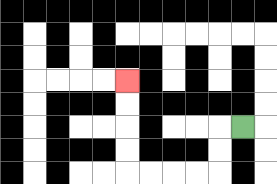{'start': '[10, 5]', 'end': '[5, 3]', 'path_directions': 'L,D,D,L,L,L,L,U,U,U,U', 'path_coordinates': '[[10, 5], [9, 5], [9, 6], [9, 7], [8, 7], [7, 7], [6, 7], [5, 7], [5, 6], [5, 5], [5, 4], [5, 3]]'}